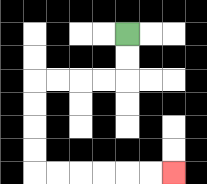{'start': '[5, 1]', 'end': '[7, 7]', 'path_directions': 'D,D,L,L,L,L,D,D,D,D,R,R,R,R,R,R', 'path_coordinates': '[[5, 1], [5, 2], [5, 3], [4, 3], [3, 3], [2, 3], [1, 3], [1, 4], [1, 5], [1, 6], [1, 7], [2, 7], [3, 7], [4, 7], [5, 7], [6, 7], [7, 7]]'}